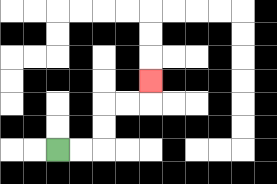{'start': '[2, 6]', 'end': '[6, 3]', 'path_directions': 'R,R,U,U,R,R,U', 'path_coordinates': '[[2, 6], [3, 6], [4, 6], [4, 5], [4, 4], [5, 4], [6, 4], [6, 3]]'}